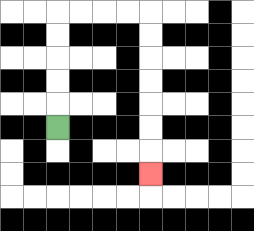{'start': '[2, 5]', 'end': '[6, 7]', 'path_directions': 'U,U,U,U,U,R,R,R,R,D,D,D,D,D,D,D', 'path_coordinates': '[[2, 5], [2, 4], [2, 3], [2, 2], [2, 1], [2, 0], [3, 0], [4, 0], [5, 0], [6, 0], [6, 1], [6, 2], [6, 3], [6, 4], [6, 5], [6, 6], [6, 7]]'}